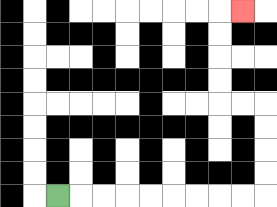{'start': '[2, 8]', 'end': '[10, 0]', 'path_directions': 'R,R,R,R,R,R,R,R,R,U,U,U,U,L,L,U,U,U,U,R', 'path_coordinates': '[[2, 8], [3, 8], [4, 8], [5, 8], [6, 8], [7, 8], [8, 8], [9, 8], [10, 8], [11, 8], [11, 7], [11, 6], [11, 5], [11, 4], [10, 4], [9, 4], [9, 3], [9, 2], [9, 1], [9, 0], [10, 0]]'}